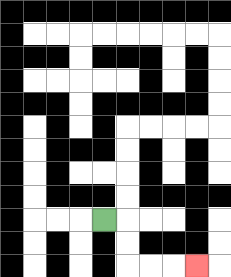{'start': '[4, 9]', 'end': '[8, 11]', 'path_directions': 'R,D,D,R,R,R', 'path_coordinates': '[[4, 9], [5, 9], [5, 10], [5, 11], [6, 11], [7, 11], [8, 11]]'}